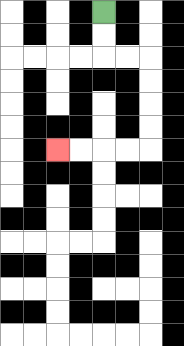{'start': '[4, 0]', 'end': '[2, 6]', 'path_directions': 'D,D,R,R,D,D,D,D,L,L,L,L', 'path_coordinates': '[[4, 0], [4, 1], [4, 2], [5, 2], [6, 2], [6, 3], [6, 4], [6, 5], [6, 6], [5, 6], [4, 6], [3, 6], [2, 6]]'}